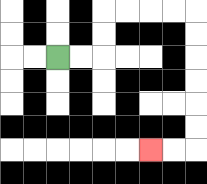{'start': '[2, 2]', 'end': '[6, 6]', 'path_directions': 'R,R,U,U,R,R,R,R,D,D,D,D,D,D,L,L', 'path_coordinates': '[[2, 2], [3, 2], [4, 2], [4, 1], [4, 0], [5, 0], [6, 0], [7, 0], [8, 0], [8, 1], [8, 2], [8, 3], [8, 4], [8, 5], [8, 6], [7, 6], [6, 6]]'}